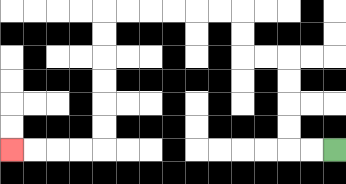{'start': '[14, 6]', 'end': '[0, 6]', 'path_directions': 'L,L,U,U,U,U,L,L,U,U,L,L,L,L,L,L,D,D,D,D,D,D,L,L,L,L', 'path_coordinates': '[[14, 6], [13, 6], [12, 6], [12, 5], [12, 4], [12, 3], [12, 2], [11, 2], [10, 2], [10, 1], [10, 0], [9, 0], [8, 0], [7, 0], [6, 0], [5, 0], [4, 0], [4, 1], [4, 2], [4, 3], [4, 4], [4, 5], [4, 6], [3, 6], [2, 6], [1, 6], [0, 6]]'}